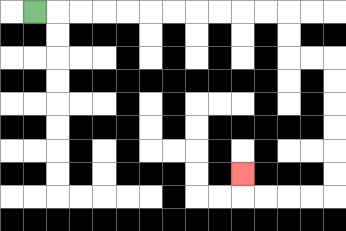{'start': '[1, 0]', 'end': '[10, 7]', 'path_directions': 'R,R,R,R,R,R,R,R,R,R,R,D,D,R,R,D,D,D,D,D,D,L,L,L,L,U', 'path_coordinates': '[[1, 0], [2, 0], [3, 0], [4, 0], [5, 0], [6, 0], [7, 0], [8, 0], [9, 0], [10, 0], [11, 0], [12, 0], [12, 1], [12, 2], [13, 2], [14, 2], [14, 3], [14, 4], [14, 5], [14, 6], [14, 7], [14, 8], [13, 8], [12, 8], [11, 8], [10, 8], [10, 7]]'}